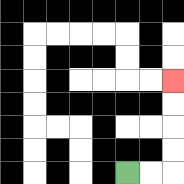{'start': '[5, 7]', 'end': '[7, 3]', 'path_directions': 'R,R,U,U,U,U', 'path_coordinates': '[[5, 7], [6, 7], [7, 7], [7, 6], [7, 5], [7, 4], [7, 3]]'}